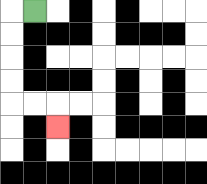{'start': '[1, 0]', 'end': '[2, 5]', 'path_directions': 'L,D,D,D,D,R,R,D', 'path_coordinates': '[[1, 0], [0, 0], [0, 1], [0, 2], [0, 3], [0, 4], [1, 4], [2, 4], [2, 5]]'}